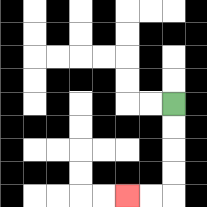{'start': '[7, 4]', 'end': '[5, 8]', 'path_directions': 'D,D,D,D,L,L', 'path_coordinates': '[[7, 4], [7, 5], [7, 6], [7, 7], [7, 8], [6, 8], [5, 8]]'}